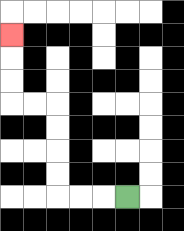{'start': '[5, 8]', 'end': '[0, 1]', 'path_directions': 'L,L,L,U,U,U,U,L,L,U,U,U', 'path_coordinates': '[[5, 8], [4, 8], [3, 8], [2, 8], [2, 7], [2, 6], [2, 5], [2, 4], [1, 4], [0, 4], [0, 3], [0, 2], [0, 1]]'}